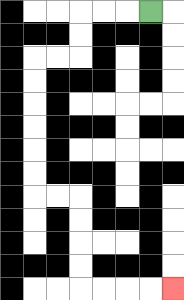{'start': '[6, 0]', 'end': '[7, 12]', 'path_directions': 'L,L,L,D,D,L,L,D,D,D,D,D,D,R,R,D,D,D,D,R,R,R,R', 'path_coordinates': '[[6, 0], [5, 0], [4, 0], [3, 0], [3, 1], [3, 2], [2, 2], [1, 2], [1, 3], [1, 4], [1, 5], [1, 6], [1, 7], [1, 8], [2, 8], [3, 8], [3, 9], [3, 10], [3, 11], [3, 12], [4, 12], [5, 12], [6, 12], [7, 12]]'}